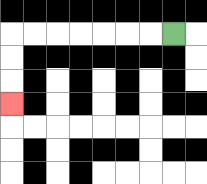{'start': '[7, 1]', 'end': '[0, 4]', 'path_directions': 'L,L,L,L,L,L,L,D,D,D', 'path_coordinates': '[[7, 1], [6, 1], [5, 1], [4, 1], [3, 1], [2, 1], [1, 1], [0, 1], [0, 2], [0, 3], [0, 4]]'}